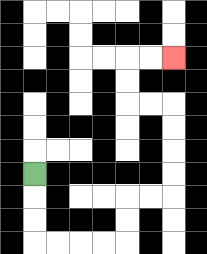{'start': '[1, 7]', 'end': '[7, 2]', 'path_directions': 'D,D,D,R,R,R,R,U,U,R,R,U,U,U,U,L,L,U,U,R,R', 'path_coordinates': '[[1, 7], [1, 8], [1, 9], [1, 10], [2, 10], [3, 10], [4, 10], [5, 10], [5, 9], [5, 8], [6, 8], [7, 8], [7, 7], [7, 6], [7, 5], [7, 4], [6, 4], [5, 4], [5, 3], [5, 2], [6, 2], [7, 2]]'}